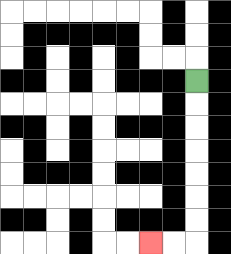{'start': '[8, 3]', 'end': '[6, 10]', 'path_directions': 'D,D,D,D,D,D,D,L,L', 'path_coordinates': '[[8, 3], [8, 4], [8, 5], [8, 6], [8, 7], [8, 8], [8, 9], [8, 10], [7, 10], [6, 10]]'}